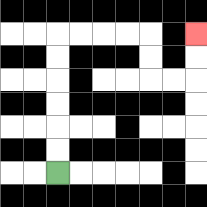{'start': '[2, 7]', 'end': '[8, 1]', 'path_directions': 'U,U,U,U,U,U,R,R,R,R,D,D,R,R,U,U', 'path_coordinates': '[[2, 7], [2, 6], [2, 5], [2, 4], [2, 3], [2, 2], [2, 1], [3, 1], [4, 1], [5, 1], [6, 1], [6, 2], [6, 3], [7, 3], [8, 3], [8, 2], [8, 1]]'}